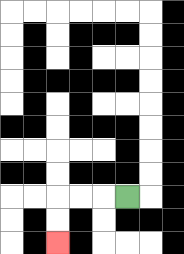{'start': '[5, 8]', 'end': '[2, 10]', 'path_directions': 'L,L,L,D,D', 'path_coordinates': '[[5, 8], [4, 8], [3, 8], [2, 8], [2, 9], [2, 10]]'}